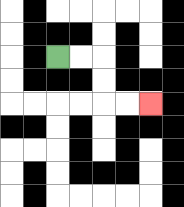{'start': '[2, 2]', 'end': '[6, 4]', 'path_directions': 'R,R,D,D,R,R', 'path_coordinates': '[[2, 2], [3, 2], [4, 2], [4, 3], [4, 4], [5, 4], [6, 4]]'}